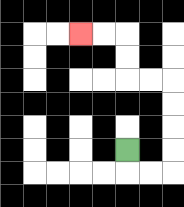{'start': '[5, 6]', 'end': '[3, 1]', 'path_directions': 'D,R,R,U,U,U,U,L,L,U,U,L,L', 'path_coordinates': '[[5, 6], [5, 7], [6, 7], [7, 7], [7, 6], [7, 5], [7, 4], [7, 3], [6, 3], [5, 3], [5, 2], [5, 1], [4, 1], [3, 1]]'}